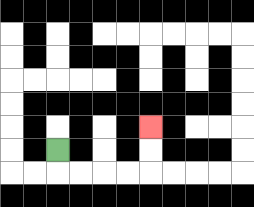{'start': '[2, 6]', 'end': '[6, 5]', 'path_directions': 'D,R,R,R,R,U,U', 'path_coordinates': '[[2, 6], [2, 7], [3, 7], [4, 7], [5, 7], [6, 7], [6, 6], [6, 5]]'}